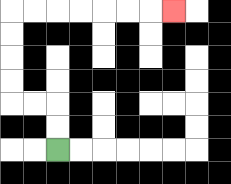{'start': '[2, 6]', 'end': '[7, 0]', 'path_directions': 'U,U,L,L,U,U,U,U,R,R,R,R,R,R,R', 'path_coordinates': '[[2, 6], [2, 5], [2, 4], [1, 4], [0, 4], [0, 3], [0, 2], [0, 1], [0, 0], [1, 0], [2, 0], [3, 0], [4, 0], [5, 0], [6, 0], [7, 0]]'}